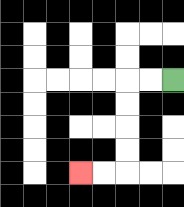{'start': '[7, 3]', 'end': '[3, 7]', 'path_directions': 'L,L,D,D,D,D,L,L', 'path_coordinates': '[[7, 3], [6, 3], [5, 3], [5, 4], [5, 5], [5, 6], [5, 7], [4, 7], [3, 7]]'}